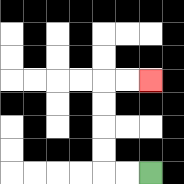{'start': '[6, 7]', 'end': '[6, 3]', 'path_directions': 'L,L,U,U,U,U,R,R', 'path_coordinates': '[[6, 7], [5, 7], [4, 7], [4, 6], [4, 5], [4, 4], [4, 3], [5, 3], [6, 3]]'}